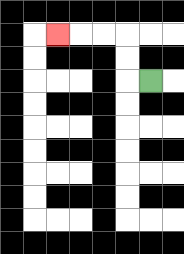{'start': '[6, 3]', 'end': '[2, 1]', 'path_directions': 'L,U,U,L,L,L', 'path_coordinates': '[[6, 3], [5, 3], [5, 2], [5, 1], [4, 1], [3, 1], [2, 1]]'}